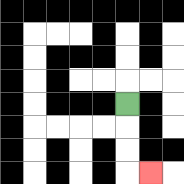{'start': '[5, 4]', 'end': '[6, 7]', 'path_directions': 'D,D,D,R', 'path_coordinates': '[[5, 4], [5, 5], [5, 6], [5, 7], [6, 7]]'}